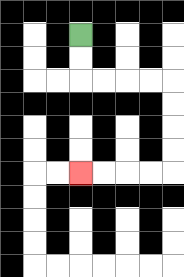{'start': '[3, 1]', 'end': '[3, 7]', 'path_directions': 'D,D,R,R,R,R,D,D,D,D,L,L,L,L', 'path_coordinates': '[[3, 1], [3, 2], [3, 3], [4, 3], [5, 3], [6, 3], [7, 3], [7, 4], [7, 5], [7, 6], [7, 7], [6, 7], [5, 7], [4, 7], [3, 7]]'}